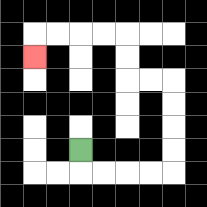{'start': '[3, 6]', 'end': '[1, 2]', 'path_directions': 'D,R,R,R,R,U,U,U,U,L,L,U,U,L,L,L,L,D', 'path_coordinates': '[[3, 6], [3, 7], [4, 7], [5, 7], [6, 7], [7, 7], [7, 6], [7, 5], [7, 4], [7, 3], [6, 3], [5, 3], [5, 2], [5, 1], [4, 1], [3, 1], [2, 1], [1, 1], [1, 2]]'}